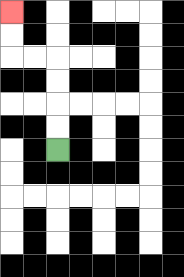{'start': '[2, 6]', 'end': '[0, 0]', 'path_directions': 'U,U,U,U,L,L,U,U', 'path_coordinates': '[[2, 6], [2, 5], [2, 4], [2, 3], [2, 2], [1, 2], [0, 2], [0, 1], [0, 0]]'}